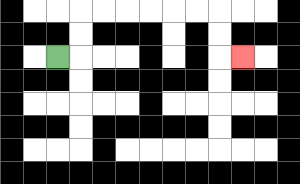{'start': '[2, 2]', 'end': '[10, 2]', 'path_directions': 'R,U,U,R,R,R,R,R,R,D,D,R', 'path_coordinates': '[[2, 2], [3, 2], [3, 1], [3, 0], [4, 0], [5, 0], [6, 0], [7, 0], [8, 0], [9, 0], [9, 1], [9, 2], [10, 2]]'}